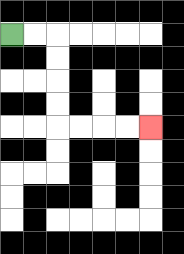{'start': '[0, 1]', 'end': '[6, 5]', 'path_directions': 'R,R,D,D,D,D,R,R,R,R', 'path_coordinates': '[[0, 1], [1, 1], [2, 1], [2, 2], [2, 3], [2, 4], [2, 5], [3, 5], [4, 5], [5, 5], [6, 5]]'}